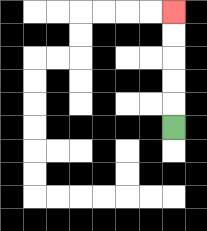{'start': '[7, 5]', 'end': '[7, 0]', 'path_directions': 'U,U,U,U,U', 'path_coordinates': '[[7, 5], [7, 4], [7, 3], [7, 2], [7, 1], [7, 0]]'}